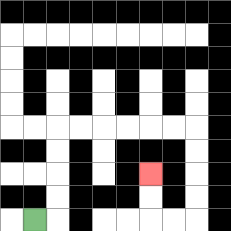{'start': '[1, 9]', 'end': '[6, 7]', 'path_directions': 'R,U,U,U,U,R,R,R,R,R,R,D,D,D,D,L,L,U,U', 'path_coordinates': '[[1, 9], [2, 9], [2, 8], [2, 7], [2, 6], [2, 5], [3, 5], [4, 5], [5, 5], [6, 5], [7, 5], [8, 5], [8, 6], [8, 7], [8, 8], [8, 9], [7, 9], [6, 9], [6, 8], [6, 7]]'}